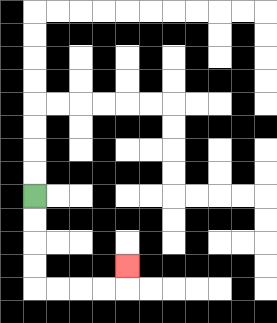{'start': '[1, 8]', 'end': '[5, 11]', 'path_directions': 'D,D,D,D,R,R,R,R,U', 'path_coordinates': '[[1, 8], [1, 9], [1, 10], [1, 11], [1, 12], [2, 12], [3, 12], [4, 12], [5, 12], [5, 11]]'}